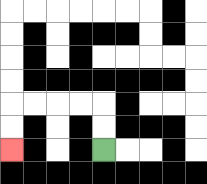{'start': '[4, 6]', 'end': '[0, 6]', 'path_directions': 'U,U,L,L,L,L,D,D', 'path_coordinates': '[[4, 6], [4, 5], [4, 4], [3, 4], [2, 4], [1, 4], [0, 4], [0, 5], [0, 6]]'}